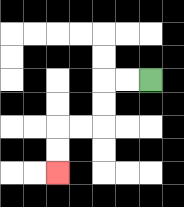{'start': '[6, 3]', 'end': '[2, 7]', 'path_directions': 'L,L,D,D,L,L,D,D', 'path_coordinates': '[[6, 3], [5, 3], [4, 3], [4, 4], [4, 5], [3, 5], [2, 5], [2, 6], [2, 7]]'}